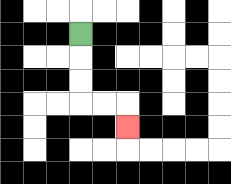{'start': '[3, 1]', 'end': '[5, 5]', 'path_directions': 'D,D,D,R,R,D', 'path_coordinates': '[[3, 1], [3, 2], [3, 3], [3, 4], [4, 4], [5, 4], [5, 5]]'}